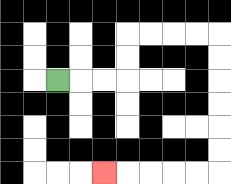{'start': '[2, 3]', 'end': '[4, 7]', 'path_directions': 'R,R,R,U,U,R,R,R,R,D,D,D,D,D,D,L,L,L,L,L', 'path_coordinates': '[[2, 3], [3, 3], [4, 3], [5, 3], [5, 2], [5, 1], [6, 1], [7, 1], [8, 1], [9, 1], [9, 2], [9, 3], [9, 4], [9, 5], [9, 6], [9, 7], [8, 7], [7, 7], [6, 7], [5, 7], [4, 7]]'}